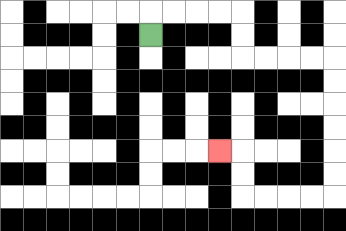{'start': '[6, 1]', 'end': '[9, 6]', 'path_directions': 'U,R,R,R,R,D,D,R,R,R,R,D,D,D,D,D,D,L,L,L,L,U,U,L', 'path_coordinates': '[[6, 1], [6, 0], [7, 0], [8, 0], [9, 0], [10, 0], [10, 1], [10, 2], [11, 2], [12, 2], [13, 2], [14, 2], [14, 3], [14, 4], [14, 5], [14, 6], [14, 7], [14, 8], [13, 8], [12, 8], [11, 8], [10, 8], [10, 7], [10, 6], [9, 6]]'}